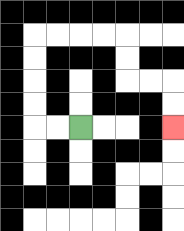{'start': '[3, 5]', 'end': '[7, 5]', 'path_directions': 'L,L,U,U,U,U,R,R,R,R,D,D,R,R,D,D', 'path_coordinates': '[[3, 5], [2, 5], [1, 5], [1, 4], [1, 3], [1, 2], [1, 1], [2, 1], [3, 1], [4, 1], [5, 1], [5, 2], [5, 3], [6, 3], [7, 3], [7, 4], [7, 5]]'}